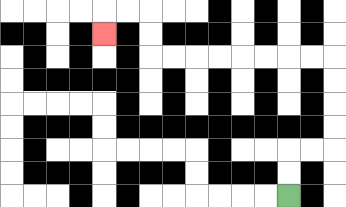{'start': '[12, 8]', 'end': '[4, 1]', 'path_directions': 'U,U,R,R,U,U,U,U,L,L,L,L,L,L,L,L,U,U,L,L,D', 'path_coordinates': '[[12, 8], [12, 7], [12, 6], [13, 6], [14, 6], [14, 5], [14, 4], [14, 3], [14, 2], [13, 2], [12, 2], [11, 2], [10, 2], [9, 2], [8, 2], [7, 2], [6, 2], [6, 1], [6, 0], [5, 0], [4, 0], [4, 1]]'}